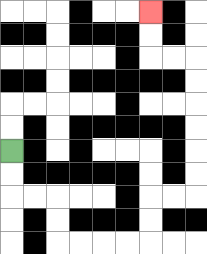{'start': '[0, 6]', 'end': '[6, 0]', 'path_directions': 'D,D,R,R,D,D,R,R,R,R,U,U,R,R,U,U,U,U,U,U,L,L,U,U', 'path_coordinates': '[[0, 6], [0, 7], [0, 8], [1, 8], [2, 8], [2, 9], [2, 10], [3, 10], [4, 10], [5, 10], [6, 10], [6, 9], [6, 8], [7, 8], [8, 8], [8, 7], [8, 6], [8, 5], [8, 4], [8, 3], [8, 2], [7, 2], [6, 2], [6, 1], [6, 0]]'}